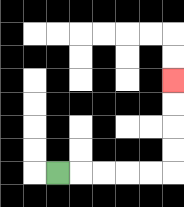{'start': '[2, 7]', 'end': '[7, 3]', 'path_directions': 'R,R,R,R,R,U,U,U,U', 'path_coordinates': '[[2, 7], [3, 7], [4, 7], [5, 7], [6, 7], [7, 7], [7, 6], [7, 5], [7, 4], [7, 3]]'}